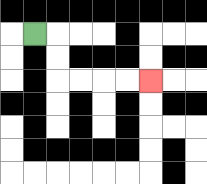{'start': '[1, 1]', 'end': '[6, 3]', 'path_directions': 'R,D,D,R,R,R,R', 'path_coordinates': '[[1, 1], [2, 1], [2, 2], [2, 3], [3, 3], [4, 3], [5, 3], [6, 3]]'}